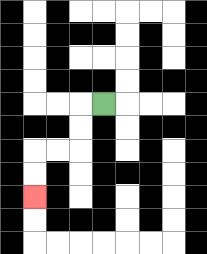{'start': '[4, 4]', 'end': '[1, 8]', 'path_directions': 'L,D,D,L,L,D,D', 'path_coordinates': '[[4, 4], [3, 4], [3, 5], [3, 6], [2, 6], [1, 6], [1, 7], [1, 8]]'}